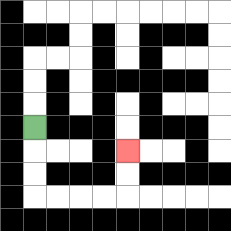{'start': '[1, 5]', 'end': '[5, 6]', 'path_directions': 'D,D,D,R,R,R,R,U,U', 'path_coordinates': '[[1, 5], [1, 6], [1, 7], [1, 8], [2, 8], [3, 8], [4, 8], [5, 8], [5, 7], [5, 6]]'}